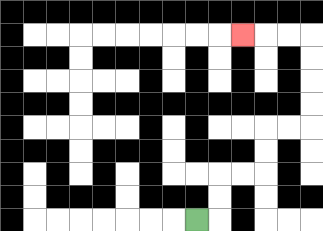{'start': '[8, 9]', 'end': '[10, 1]', 'path_directions': 'R,U,U,R,R,U,U,R,R,U,U,U,U,L,L,L', 'path_coordinates': '[[8, 9], [9, 9], [9, 8], [9, 7], [10, 7], [11, 7], [11, 6], [11, 5], [12, 5], [13, 5], [13, 4], [13, 3], [13, 2], [13, 1], [12, 1], [11, 1], [10, 1]]'}